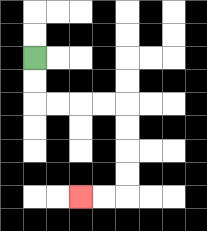{'start': '[1, 2]', 'end': '[3, 8]', 'path_directions': 'D,D,R,R,R,R,D,D,D,D,L,L', 'path_coordinates': '[[1, 2], [1, 3], [1, 4], [2, 4], [3, 4], [4, 4], [5, 4], [5, 5], [5, 6], [5, 7], [5, 8], [4, 8], [3, 8]]'}